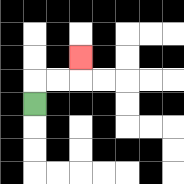{'start': '[1, 4]', 'end': '[3, 2]', 'path_directions': 'U,R,R,U', 'path_coordinates': '[[1, 4], [1, 3], [2, 3], [3, 3], [3, 2]]'}